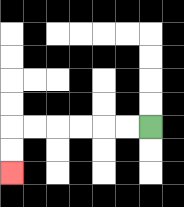{'start': '[6, 5]', 'end': '[0, 7]', 'path_directions': 'L,L,L,L,L,L,D,D', 'path_coordinates': '[[6, 5], [5, 5], [4, 5], [3, 5], [2, 5], [1, 5], [0, 5], [0, 6], [0, 7]]'}